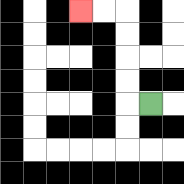{'start': '[6, 4]', 'end': '[3, 0]', 'path_directions': 'L,U,U,U,U,L,L', 'path_coordinates': '[[6, 4], [5, 4], [5, 3], [5, 2], [5, 1], [5, 0], [4, 0], [3, 0]]'}